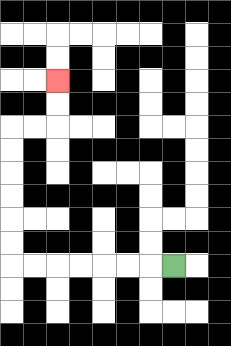{'start': '[7, 11]', 'end': '[2, 3]', 'path_directions': 'L,L,L,L,L,L,L,U,U,U,U,U,U,R,R,U,U', 'path_coordinates': '[[7, 11], [6, 11], [5, 11], [4, 11], [3, 11], [2, 11], [1, 11], [0, 11], [0, 10], [0, 9], [0, 8], [0, 7], [0, 6], [0, 5], [1, 5], [2, 5], [2, 4], [2, 3]]'}